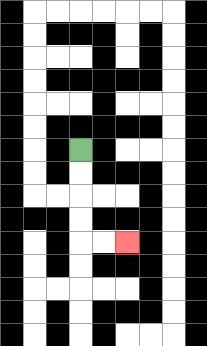{'start': '[3, 6]', 'end': '[5, 10]', 'path_directions': 'D,D,D,D,R,R', 'path_coordinates': '[[3, 6], [3, 7], [3, 8], [3, 9], [3, 10], [4, 10], [5, 10]]'}